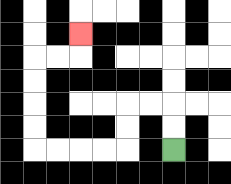{'start': '[7, 6]', 'end': '[3, 1]', 'path_directions': 'U,U,L,L,D,D,L,L,L,L,U,U,U,U,R,R,U', 'path_coordinates': '[[7, 6], [7, 5], [7, 4], [6, 4], [5, 4], [5, 5], [5, 6], [4, 6], [3, 6], [2, 6], [1, 6], [1, 5], [1, 4], [1, 3], [1, 2], [2, 2], [3, 2], [3, 1]]'}